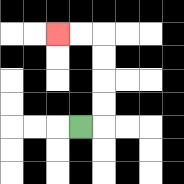{'start': '[3, 5]', 'end': '[2, 1]', 'path_directions': 'R,U,U,U,U,L,L', 'path_coordinates': '[[3, 5], [4, 5], [4, 4], [4, 3], [4, 2], [4, 1], [3, 1], [2, 1]]'}